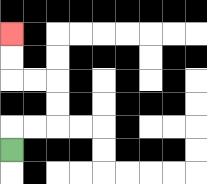{'start': '[0, 6]', 'end': '[0, 1]', 'path_directions': 'U,R,R,U,U,L,L,U,U', 'path_coordinates': '[[0, 6], [0, 5], [1, 5], [2, 5], [2, 4], [2, 3], [1, 3], [0, 3], [0, 2], [0, 1]]'}